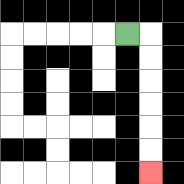{'start': '[5, 1]', 'end': '[6, 7]', 'path_directions': 'R,D,D,D,D,D,D', 'path_coordinates': '[[5, 1], [6, 1], [6, 2], [6, 3], [6, 4], [6, 5], [6, 6], [6, 7]]'}